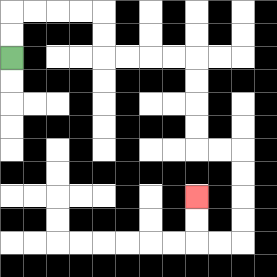{'start': '[0, 2]', 'end': '[8, 8]', 'path_directions': 'U,U,R,R,R,R,D,D,R,R,R,R,D,D,D,D,R,R,D,D,D,D,L,L,U,U', 'path_coordinates': '[[0, 2], [0, 1], [0, 0], [1, 0], [2, 0], [3, 0], [4, 0], [4, 1], [4, 2], [5, 2], [6, 2], [7, 2], [8, 2], [8, 3], [8, 4], [8, 5], [8, 6], [9, 6], [10, 6], [10, 7], [10, 8], [10, 9], [10, 10], [9, 10], [8, 10], [8, 9], [8, 8]]'}